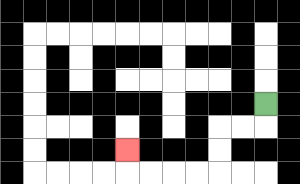{'start': '[11, 4]', 'end': '[5, 6]', 'path_directions': 'D,L,L,D,D,L,L,L,L,U', 'path_coordinates': '[[11, 4], [11, 5], [10, 5], [9, 5], [9, 6], [9, 7], [8, 7], [7, 7], [6, 7], [5, 7], [5, 6]]'}